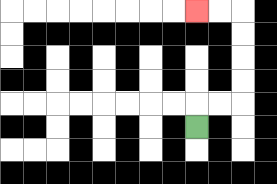{'start': '[8, 5]', 'end': '[8, 0]', 'path_directions': 'U,R,R,U,U,U,U,L,L', 'path_coordinates': '[[8, 5], [8, 4], [9, 4], [10, 4], [10, 3], [10, 2], [10, 1], [10, 0], [9, 0], [8, 0]]'}